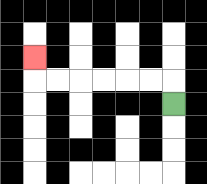{'start': '[7, 4]', 'end': '[1, 2]', 'path_directions': 'U,L,L,L,L,L,L,U', 'path_coordinates': '[[7, 4], [7, 3], [6, 3], [5, 3], [4, 3], [3, 3], [2, 3], [1, 3], [1, 2]]'}